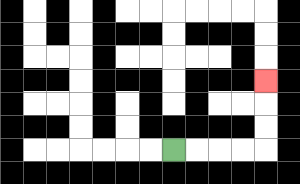{'start': '[7, 6]', 'end': '[11, 3]', 'path_directions': 'R,R,R,R,U,U,U', 'path_coordinates': '[[7, 6], [8, 6], [9, 6], [10, 6], [11, 6], [11, 5], [11, 4], [11, 3]]'}